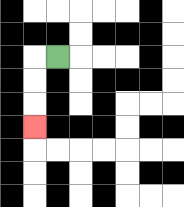{'start': '[2, 2]', 'end': '[1, 5]', 'path_directions': 'L,D,D,D', 'path_coordinates': '[[2, 2], [1, 2], [1, 3], [1, 4], [1, 5]]'}